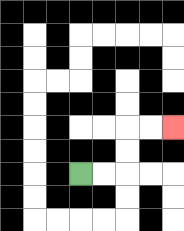{'start': '[3, 7]', 'end': '[7, 5]', 'path_directions': 'R,R,U,U,R,R', 'path_coordinates': '[[3, 7], [4, 7], [5, 7], [5, 6], [5, 5], [6, 5], [7, 5]]'}